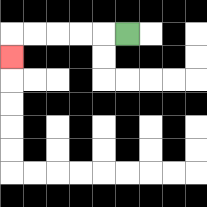{'start': '[5, 1]', 'end': '[0, 2]', 'path_directions': 'L,L,L,L,L,D', 'path_coordinates': '[[5, 1], [4, 1], [3, 1], [2, 1], [1, 1], [0, 1], [0, 2]]'}